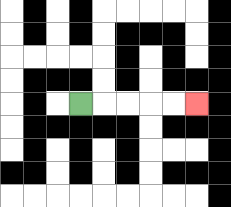{'start': '[3, 4]', 'end': '[8, 4]', 'path_directions': 'R,R,R,R,R', 'path_coordinates': '[[3, 4], [4, 4], [5, 4], [6, 4], [7, 4], [8, 4]]'}